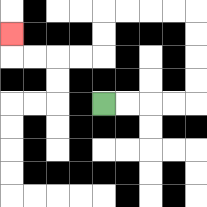{'start': '[4, 4]', 'end': '[0, 1]', 'path_directions': 'R,R,R,R,U,U,U,U,L,L,L,L,D,D,L,L,L,L,U', 'path_coordinates': '[[4, 4], [5, 4], [6, 4], [7, 4], [8, 4], [8, 3], [8, 2], [8, 1], [8, 0], [7, 0], [6, 0], [5, 0], [4, 0], [4, 1], [4, 2], [3, 2], [2, 2], [1, 2], [0, 2], [0, 1]]'}